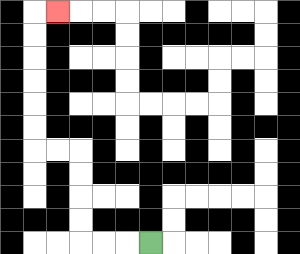{'start': '[6, 10]', 'end': '[2, 0]', 'path_directions': 'L,L,L,U,U,U,U,L,L,U,U,U,U,U,U,R', 'path_coordinates': '[[6, 10], [5, 10], [4, 10], [3, 10], [3, 9], [3, 8], [3, 7], [3, 6], [2, 6], [1, 6], [1, 5], [1, 4], [1, 3], [1, 2], [1, 1], [1, 0], [2, 0]]'}